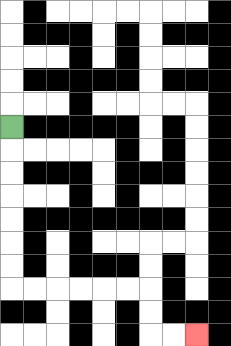{'start': '[0, 5]', 'end': '[8, 14]', 'path_directions': 'D,D,D,D,D,D,D,R,R,R,R,R,R,D,D,R,R', 'path_coordinates': '[[0, 5], [0, 6], [0, 7], [0, 8], [0, 9], [0, 10], [0, 11], [0, 12], [1, 12], [2, 12], [3, 12], [4, 12], [5, 12], [6, 12], [6, 13], [6, 14], [7, 14], [8, 14]]'}